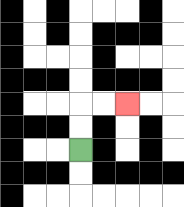{'start': '[3, 6]', 'end': '[5, 4]', 'path_directions': 'U,U,R,R', 'path_coordinates': '[[3, 6], [3, 5], [3, 4], [4, 4], [5, 4]]'}